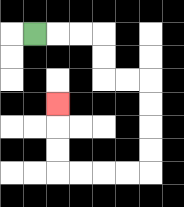{'start': '[1, 1]', 'end': '[2, 4]', 'path_directions': 'R,R,R,D,D,R,R,D,D,D,D,L,L,L,L,U,U,U', 'path_coordinates': '[[1, 1], [2, 1], [3, 1], [4, 1], [4, 2], [4, 3], [5, 3], [6, 3], [6, 4], [6, 5], [6, 6], [6, 7], [5, 7], [4, 7], [3, 7], [2, 7], [2, 6], [2, 5], [2, 4]]'}